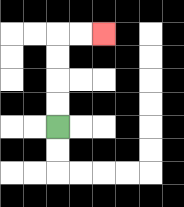{'start': '[2, 5]', 'end': '[4, 1]', 'path_directions': 'U,U,U,U,R,R', 'path_coordinates': '[[2, 5], [2, 4], [2, 3], [2, 2], [2, 1], [3, 1], [4, 1]]'}